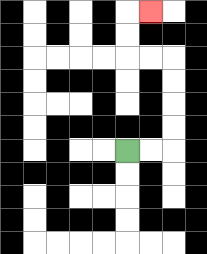{'start': '[5, 6]', 'end': '[6, 0]', 'path_directions': 'R,R,U,U,U,U,L,L,U,U,R', 'path_coordinates': '[[5, 6], [6, 6], [7, 6], [7, 5], [7, 4], [7, 3], [7, 2], [6, 2], [5, 2], [5, 1], [5, 0], [6, 0]]'}